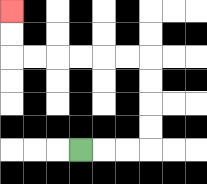{'start': '[3, 6]', 'end': '[0, 0]', 'path_directions': 'R,R,R,U,U,U,U,L,L,L,L,L,L,U,U', 'path_coordinates': '[[3, 6], [4, 6], [5, 6], [6, 6], [6, 5], [6, 4], [6, 3], [6, 2], [5, 2], [4, 2], [3, 2], [2, 2], [1, 2], [0, 2], [0, 1], [0, 0]]'}